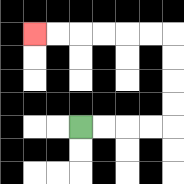{'start': '[3, 5]', 'end': '[1, 1]', 'path_directions': 'R,R,R,R,U,U,U,U,L,L,L,L,L,L', 'path_coordinates': '[[3, 5], [4, 5], [5, 5], [6, 5], [7, 5], [7, 4], [7, 3], [7, 2], [7, 1], [6, 1], [5, 1], [4, 1], [3, 1], [2, 1], [1, 1]]'}